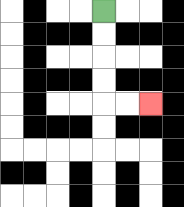{'start': '[4, 0]', 'end': '[6, 4]', 'path_directions': 'D,D,D,D,R,R', 'path_coordinates': '[[4, 0], [4, 1], [4, 2], [4, 3], [4, 4], [5, 4], [6, 4]]'}